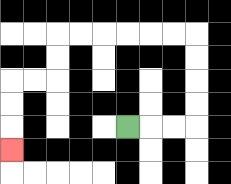{'start': '[5, 5]', 'end': '[0, 6]', 'path_directions': 'R,R,R,U,U,U,U,L,L,L,L,L,L,D,D,L,L,D,D,D', 'path_coordinates': '[[5, 5], [6, 5], [7, 5], [8, 5], [8, 4], [8, 3], [8, 2], [8, 1], [7, 1], [6, 1], [5, 1], [4, 1], [3, 1], [2, 1], [2, 2], [2, 3], [1, 3], [0, 3], [0, 4], [0, 5], [0, 6]]'}